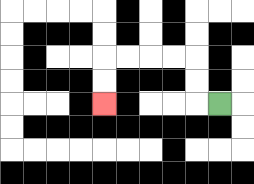{'start': '[9, 4]', 'end': '[4, 4]', 'path_directions': 'L,U,U,L,L,L,L,D,D', 'path_coordinates': '[[9, 4], [8, 4], [8, 3], [8, 2], [7, 2], [6, 2], [5, 2], [4, 2], [4, 3], [4, 4]]'}